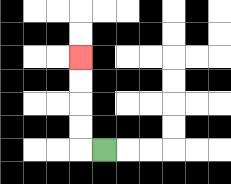{'start': '[4, 6]', 'end': '[3, 2]', 'path_directions': 'L,U,U,U,U', 'path_coordinates': '[[4, 6], [3, 6], [3, 5], [3, 4], [3, 3], [3, 2]]'}